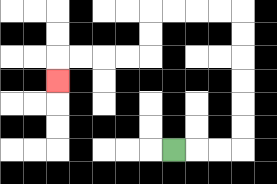{'start': '[7, 6]', 'end': '[2, 3]', 'path_directions': 'R,R,R,U,U,U,U,U,U,L,L,L,L,D,D,L,L,L,L,D', 'path_coordinates': '[[7, 6], [8, 6], [9, 6], [10, 6], [10, 5], [10, 4], [10, 3], [10, 2], [10, 1], [10, 0], [9, 0], [8, 0], [7, 0], [6, 0], [6, 1], [6, 2], [5, 2], [4, 2], [3, 2], [2, 2], [2, 3]]'}